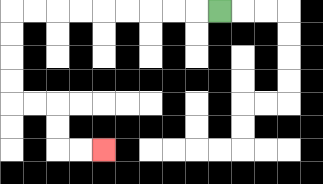{'start': '[9, 0]', 'end': '[4, 6]', 'path_directions': 'L,L,L,L,L,L,L,L,L,D,D,D,D,R,R,D,D,R,R', 'path_coordinates': '[[9, 0], [8, 0], [7, 0], [6, 0], [5, 0], [4, 0], [3, 0], [2, 0], [1, 0], [0, 0], [0, 1], [0, 2], [0, 3], [0, 4], [1, 4], [2, 4], [2, 5], [2, 6], [3, 6], [4, 6]]'}